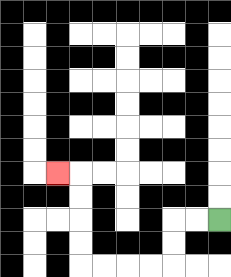{'start': '[9, 9]', 'end': '[2, 7]', 'path_directions': 'L,L,D,D,L,L,L,L,U,U,U,U,L', 'path_coordinates': '[[9, 9], [8, 9], [7, 9], [7, 10], [7, 11], [6, 11], [5, 11], [4, 11], [3, 11], [3, 10], [3, 9], [3, 8], [3, 7], [2, 7]]'}